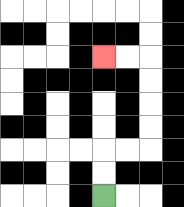{'start': '[4, 8]', 'end': '[4, 2]', 'path_directions': 'U,U,R,R,U,U,U,U,L,L', 'path_coordinates': '[[4, 8], [4, 7], [4, 6], [5, 6], [6, 6], [6, 5], [6, 4], [6, 3], [6, 2], [5, 2], [4, 2]]'}